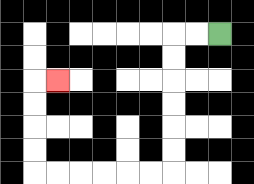{'start': '[9, 1]', 'end': '[2, 3]', 'path_directions': 'L,L,D,D,D,D,D,D,L,L,L,L,L,L,U,U,U,U,R', 'path_coordinates': '[[9, 1], [8, 1], [7, 1], [7, 2], [7, 3], [7, 4], [7, 5], [7, 6], [7, 7], [6, 7], [5, 7], [4, 7], [3, 7], [2, 7], [1, 7], [1, 6], [1, 5], [1, 4], [1, 3], [2, 3]]'}